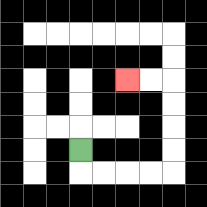{'start': '[3, 6]', 'end': '[5, 3]', 'path_directions': 'D,R,R,R,R,U,U,U,U,L,L', 'path_coordinates': '[[3, 6], [3, 7], [4, 7], [5, 7], [6, 7], [7, 7], [7, 6], [7, 5], [7, 4], [7, 3], [6, 3], [5, 3]]'}